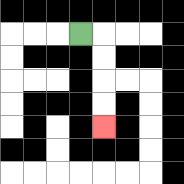{'start': '[3, 1]', 'end': '[4, 5]', 'path_directions': 'R,D,D,D,D', 'path_coordinates': '[[3, 1], [4, 1], [4, 2], [4, 3], [4, 4], [4, 5]]'}